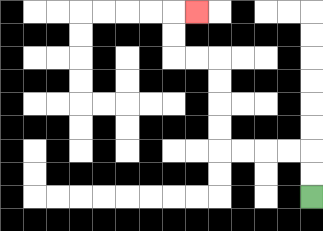{'start': '[13, 8]', 'end': '[8, 0]', 'path_directions': 'U,U,L,L,L,L,U,U,U,U,L,L,U,U,R', 'path_coordinates': '[[13, 8], [13, 7], [13, 6], [12, 6], [11, 6], [10, 6], [9, 6], [9, 5], [9, 4], [9, 3], [9, 2], [8, 2], [7, 2], [7, 1], [7, 0], [8, 0]]'}